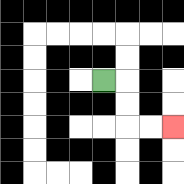{'start': '[4, 3]', 'end': '[7, 5]', 'path_directions': 'R,D,D,R,R', 'path_coordinates': '[[4, 3], [5, 3], [5, 4], [5, 5], [6, 5], [7, 5]]'}